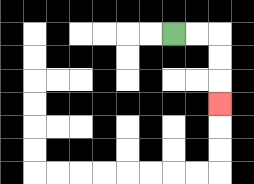{'start': '[7, 1]', 'end': '[9, 4]', 'path_directions': 'R,R,D,D,D', 'path_coordinates': '[[7, 1], [8, 1], [9, 1], [9, 2], [9, 3], [9, 4]]'}